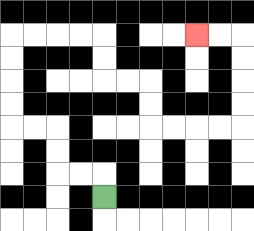{'start': '[4, 8]', 'end': '[8, 1]', 'path_directions': 'U,L,L,U,U,L,L,U,U,U,U,R,R,R,R,D,D,R,R,D,D,R,R,R,R,U,U,U,U,L,L', 'path_coordinates': '[[4, 8], [4, 7], [3, 7], [2, 7], [2, 6], [2, 5], [1, 5], [0, 5], [0, 4], [0, 3], [0, 2], [0, 1], [1, 1], [2, 1], [3, 1], [4, 1], [4, 2], [4, 3], [5, 3], [6, 3], [6, 4], [6, 5], [7, 5], [8, 5], [9, 5], [10, 5], [10, 4], [10, 3], [10, 2], [10, 1], [9, 1], [8, 1]]'}